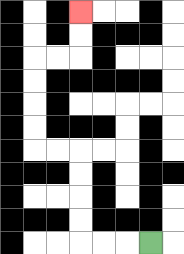{'start': '[6, 10]', 'end': '[3, 0]', 'path_directions': 'L,L,L,U,U,U,U,L,L,U,U,U,U,R,R,U,U', 'path_coordinates': '[[6, 10], [5, 10], [4, 10], [3, 10], [3, 9], [3, 8], [3, 7], [3, 6], [2, 6], [1, 6], [1, 5], [1, 4], [1, 3], [1, 2], [2, 2], [3, 2], [3, 1], [3, 0]]'}